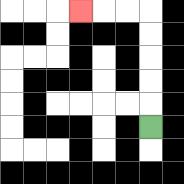{'start': '[6, 5]', 'end': '[3, 0]', 'path_directions': 'U,U,U,U,U,L,L,L', 'path_coordinates': '[[6, 5], [6, 4], [6, 3], [6, 2], [6, 1], [6, 0], [5, 0], [4, 0], [3, 0]]'}